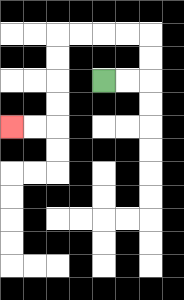{'start': '[4, 3]', 'end': '[0, 5]', 'path_directions': 'R,R,U,U,L,L,L,L,D,D,D,D,L,L', 'path_coordinates': '[[4, 3], [5, 3], [6, 3], [6, 2], [6, 1], [5, 1], [4, 1], [3, 1], [2, 1], [2, 2], [2, 3], [2, 4], [2, 5], [1, 5], [0, 5]]'}